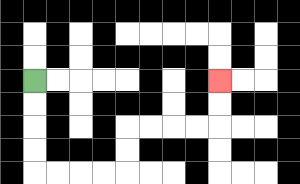{'start': '[1, 3]', 'end': '[9, 3]', 'path_directions': 'D,D,D,D,R,R,R,R,U,U,R,R,R,R,U,U', 'path_coordinates': '[[1, 3], [1, 4], [1, 5], [1, 6], [1, 7], [2, 7], [3, 7], [4, 7], [5, 7], [5, 6], [5, 5], [6, 5], [7, 5], [8, 5], [9, 5], [9, 4], [9, 3]]'}